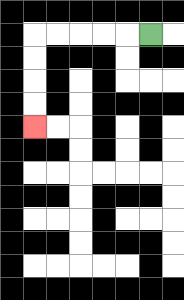{'start': '[6, 1]', 'end': '[1, 5]', 'path_directions': 'L,L,L,L,L,D,D,D,D', 'path_coordinates': '[[6, 1], [5, 1], [4, 1], [3, 1], [2, 1], [1, 1], [1, 2], [1, 3], [1, 4], [1, 5]]'}